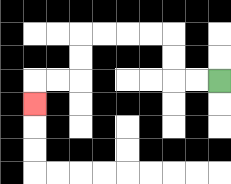{'start': '[9, 3]', 'end': '[1, 4]', 'path_directions': 'L,L,U,U,L,L,L,L,D,D,L,L,D', 'path_coordinates': '[[9, 3], [8, 3], [7, 3], [7, 2], [7, 1], [6, 1], [5, 1], [4, 1], [3, 1], [3, 2], [3, 3], [2, 3], [1, 3], [1, 4]]'}